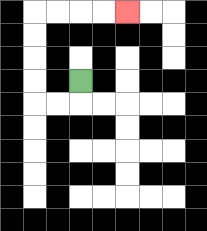{'start': '[3, 3]', 'end': '[5, 0]', 'path_directions': 'D,L,L,U,U,U,U,R,R,R,R', 'path_coordinates': '[[3, 3], [3, 4], [2, 4], [1, 4], [1, 3], [1, 2], [1, 1], [1, 0], [2, 0], [3, 0], [4, 0], [5, 0]]'}